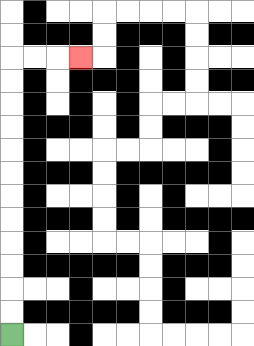{'start': '[0, 14]', 'end': '[3, 2]', 'path_directions': 'U,U,U,U,U,U,U,U,U,U,U,U,R,R,R', 'path_coordinates': '[[0, 14], [0, 13], [0, 12], [0, 11], [0, 10], [0, 9], [0, 8], [0, 7], [0, 6], [0, 5], [0, 4], [0, 3], [0, 2], [1, 2], [2, 2], [3, 2]]'}